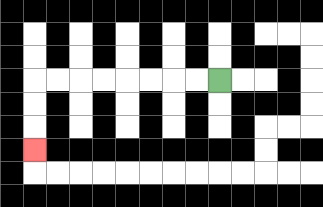{'start': '[9, 3]', 'end': '[1, 6]', 'path_directions': 'L,L,L,L,L,L,L,L,D,D,D', 'path_coordinates': '[[9, 3], [8, 3], [7, 3], [6, 3], [5, 3], [4, 3], [3, 3], [2, 3], [1, 3], [1, 4], [1, 5], [1, 6]]'}